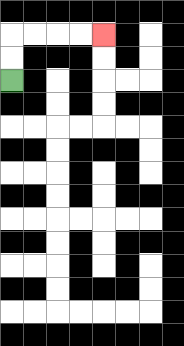{'start': '[0, 3]', 'end': '[4, 1]', 'path_directions': 'U,U,R,R,R,R', 'path_coordinates': '[[0, 3], [0, 2], [0, 1], [1, 1], [2, 1], [3, 1], [4, 1]]'}